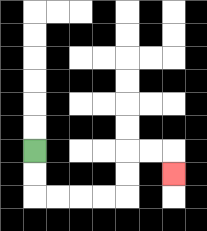{'start': '[1, 6]', 'end': '[7, 7]', 'path_directions': 'D,D,R,R,R,R,U,U,R,R,D', 'path_coordinates': '[[1, 6], [1, 7], [1, 8], [2, 8], [3, 8], [4, 8], [5, 8], [5, 7], [5, 6], [6, 6], [7, 6], [7, 7]]'}